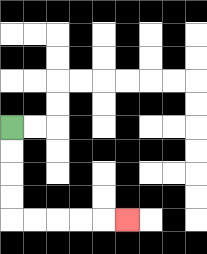{'start': '[0, 5]', 'end': '[5, 9]', 'path_directions': 'D,D,D,D,R,R,R,R,R', 'path_coordinates': '[[0, 5], [0, 6], [0, 7], [0, 8], [0, 9], [1, 9], [2, 9], [3, 9], [4, 9], [5, 9]]'}